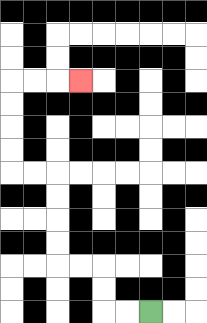{'start': '[6, 13]', 'end': '[3, 3]', 'path_directions': 'L,L,U,U,L,L,U,U,U,U,L,L,U,U,U,U,R,R,R', 'path_coordinates': '[[6, 13], [5, 13], [4, 13], [4, 12], [4, 11], [3, 11], [2, 11], [2, 10], [2, 9], [2, 8], [2, 7], [1, 7], [0, 7], [0, 6], [0, 5], [0, 4], [0, 3], [1, 3], [2, 3], [3, 3]]'}